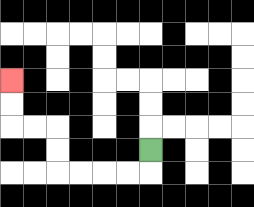{'start': '[6, 6]', 'end': '[0, 3]', 'path_directions': 'D,L,L,L,L,U,U,L,L,U,U', 'path_coordinates': '[[6, 6], [6, 7], [5, 7], [4, 7], [3, 7], [2, 7], [2, 6], [2, 5], [1, 5], [0, 5], [0, 4], [0, 3]]'}